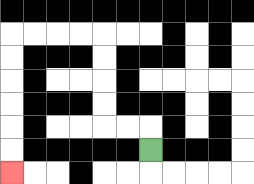{'start': '[6, 6]', 'end': '[0, 7]', 'path_directions': 'U,L,L,U,U,U,U,L,L,L,L,D,D,D,D,D,D', 'path_coordinates': '[[6, 6], [6, 5], [5, 5], [4, 5], [4, 4], [4, 3], [4, 2], [4, 1], [3, 1], [2, 1], [1, 1], [0, 1], [0, 2], [0, 3], [0, 4], [0, 5], [0, 6], [0, 7]]'}